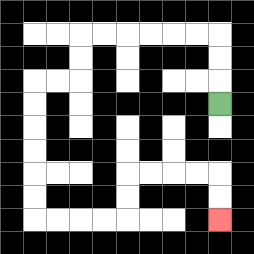{'start': '[9, 4]', 'end': '[9, 9]', 'path_directions': 'U,U,U,L,L,L,L,L,L,D,D,L,L,D,D,D,D,D,D,R,R,R,R,U,U,R,R,R,R,D,D', 'path_coordinates': '[[9, 4], [9, 3], [9, 2], [9, 1], [8, 1], [7, 1], [6, 1], [5, 1], [4, 1], [3, 1], [3, 2], [3, 3], [2, 3], [1, 3], [1, 4], [1, 5], [1, 6], [1, 7], [1, 8], [1, 9], [2, 9], [3, 9], [4, 9], [5, 9], [5, 8], [5, 7], [6, 7], [7, 7], [8, 7], [9, 7], [9, 8], [9, 9]]'}